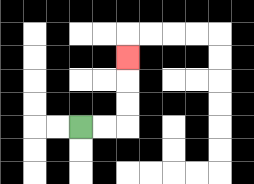{'start': '[3, 5]', 'end': '[5, 2]', 'path_directions': 'R,R,U,U,U', 'path_coordinates': '[[3, 5], [4, 5], [5, 5], [5, 4], [5, 3], [5, 2]]'}